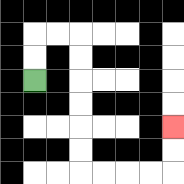{'start': '[1, 3]', 'end': '[7, 5]', 'path_directions': 'U,U,R,R,D,D,D,D,D,D,R,R,R,R,U,U', 'path_coordinates': '[[1, 3], [1, 2], [1, 1], [2, 1], [3, 1], [3, 2], [3, 3], [3, 4], [3, 5], [3, 6], [3, 7], [4, 7], [5, 7], [6, 7], [7, 7], [7, 6], [7, 5]]'}